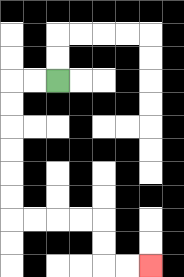{'start': '[2, 3]', 'end': '[6, 11]', 'path_directions': 'L,L,D,D,D,D,D,D,R,R,R,R,D,D,R,R', 'path_coordinates': '[[2, 3], [1, 3], [0, 3], [0, 4], [0, 5], [0, 6], [0, 7], [0, 8], [0, 9], [1, 9], [2, 9], [3, 9], [4, 9], [4, 10], [4, 11], [5, 11], [6, 11]]'}